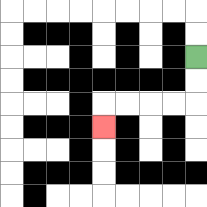{'start': '[8, 2]', 'end': '[4, 5]', 'path_directions': 'D,D,L,L,L,L,D', 'path_coordinates': '[[8, 2], [8, 3], [8, 4], [7, 4], [6, 4], [5, 4], [4, 4], [4, 5]]'}